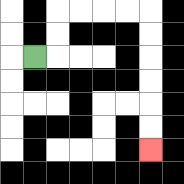{'start': '[1, 2]', 'end': '[6, 6]', 'path_directions': 'R,U,U,R,R,R,R,D,D,D,D,D,D', 'path_coordinates': '[[1, 2], [2, 2], [2, 1], [2, 0], [3, 0], [4, 0], [5, 0], [6, 0], [6, 1], [6, 2], [6, 3], [6, 4], [6, 5], [6, 6]]'}